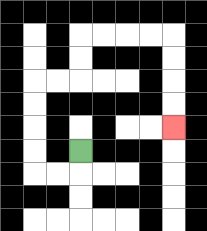{'start': '[3, 6]', 'end': '[7, 5]', 'path_directions': 'D,L,L,U,U,U,U,R,R,U,U,R,R,R,R,D,D,D,D', 'path_coordinates': '[[3, 6], [3, 7], [2, 7], [1, 7], [1, 6], [1, 5], [1, 4], [1, 3], [2, 3], [3, 3], [3, 2], [3, 1], [4, 1], [5, 1], [6, 1], [7, 1], [7, 2], [7, 3], [7, 4], [7, 5]]'}